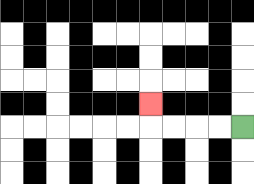{'start': '[10, 5]', 'end': '[6, 4]', 'path_directions': 'L,L,L,L,U', 'path_coordinates': '[[10, 5], [9, 5], [8, 5], [7, 5], [6, 5], [6, 4]]'}